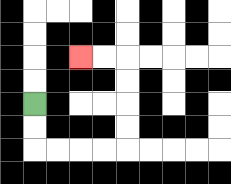{'start': '[1, 4]', 'end': '[3, 2]', 'path_directions': 'D,D,R,R,R,R,U,U,U,U,L,L', 'path_coordinates': '[[1, 4], [1, 5], [1, 6], [2, 6], [3, 6], [4, 6], [5, 6], [5, 5], [5, 4], [5, 3], [5, 2], [4, 2], [3, 2]]'}